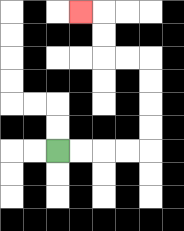{'start': '[2, 6]', 'end': '[3, 0]', 'path_directions': 'R,R,R,R,U,U,U,U,L,L,U,U,L', 'path_coordinates': '[[2, 6], [3, 6], [4, 6], [5, 6], [6, 6], [6, 5], [6, 4], [6, 3], [6, 2], [5, 2], [4, 2], [4, 1], [4, 0], [3, 0]]'}